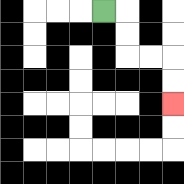{'start': '[4, 0]', 'end': '[7, 4]', 'path_directions': 'R,D,D,R,R,D,D', 'path_coordinates': '[[4, 0], [5, 0], [5, 1], [5, 2], [6, 2], [7, 2], [7, 3], [7, 4]]'}